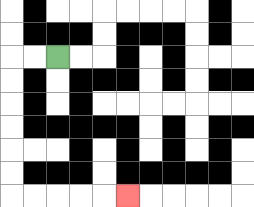{'start': '[2, 2]', 'end': '[5, 8]', 'path_directions': 'L,L,D,D,D,D,D,D,R,R,R,R,R', 'path_coordinates': '[[2, 2], [1, 2], [0, 2], [0, 3], [0, 4], [0, 5], [0, 6], [0, 7], [0, 8], [1, 8], [2, 8], [3, 8], [4, 8], [5, 8]]'}